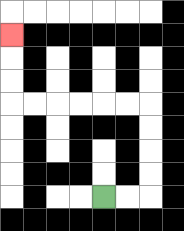{'start': '[4, 8]', 'end': '[0, 1]', 'path_directions': 'R,R,U,U,U,U,L,L,L,L,L,L,U,U,U', 'path_coordinates': '[[4, 8], [5, 8], [6, 8], [6, 7], [6, 6], [6, 5], [6, 4], [5, 4], [4, 4], [3, 4], [2, 4], [1, 4], [0, 4], [0, 3], [0, 2], [0, 1]]'}